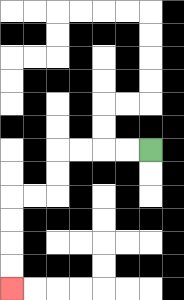{'start': '[6, 6]', 'end': '[0, 12]', 'path_directions': 'L,L,L,L,D,D,L,L,D,D,D,D', 'path_coordinates': '[[6, 6], [5, 6], [4, 6], [3, 6], [2, 6], [2, 7], [2, 8], [1, 8], [0, 8], [0, 9], [0, 10], [0, 11], [0, 12]]'}